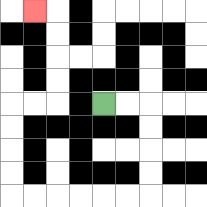{'start': '[4, 4]', 'end': '[1, 0]', 'path_directions': 'R,R,D,D,D,D,L,L,L,L,L,L,U,U,U,U,R,R,U,U,U,U,L', 'path_coordinates': '[[4, 4], [5, 4], [6, 4], [6, 5], [6, 6], [6, 7], [6, 8], [5, 8], [4, 8], [3, 8], [2, 8], [1, 8], [0, 8], [0, 7], [0, 6], [0, 5], [0, 4], [1, 4], [2, 4], [2, 3], [2, 2], [2, 1], [2, 0], [1, 0]]'}